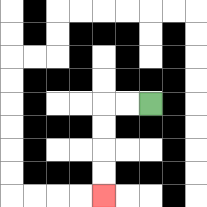{'start': '[6, 4]', 'end': '[4, 8]', 'path_directions': 'L,L,D,D,D,D', 'path_coordinates': '[[6, 4], [5, 4], [4, 4], [4, 5], [4, 6], [4, 7], [4, 8]]'}